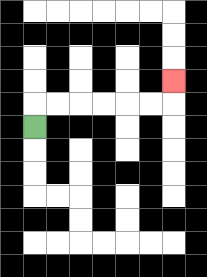{'start': '[1, 5]', 'end': '[7, 3]', 'path_directions': 'U,R,R,R,R,R,R,U', 'path_coordinates': '[[1, 5], [1, 4], [2, 4], [3, 4], [4, 4], [5, 4], [6, 4], [7, 4], [7, 3]]'}